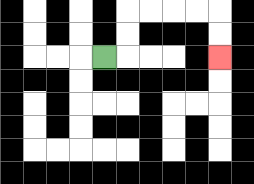{'start': '[4, 2]', 'end': '[9, 2]', 'path_directions': 'R,U,U,R,R,R,R,D,D', 'path_coordinates': '[[4, 2], [5, 2], [5, 1], [5, 0], [6, 0], [7, 0], [8, 0], [9, 0], [9, 1], [9, 2]]'}